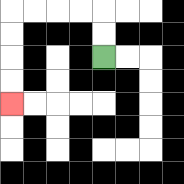{'start': '[4, 2]', 'end': '[0, 4]', 'path_directions': 'U,U,L,L,L,L,D,D,D,D', 'path_coordinates': '[[4, 2], [4, 1], [4, 0], [3, 0], [2, 0], [1, 0], [0, 0], [0, 1], [0, 2], [0, 3], [0, 4]]'}